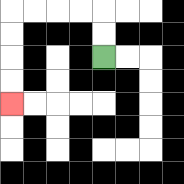{'start': '[4, 2]', 'end': '[0, 4]', 'path_directions': 'U,U,L,L,L,L,D,D,D,D', 'path_coordinates': '[[4, 2], [4, 1], [4, 0], [3, 0], [2, 0], [1, 0], [0, 0], [0, 1], [0, 2], [0, 3], [0, 4]]'}